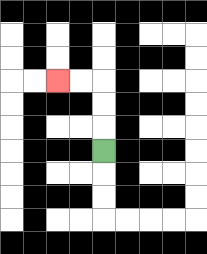{'start': '[4, 6]', 'end': '[2, 3]', 'path_directions': 'U,U,U,L,L', 'path_coordinates': '[[4, 6], [4, 5], [4, 4], [4, 3], [3, 3], [2, 3]]'}